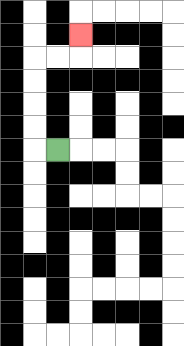{'start': '[2, 6]', 'end': '[3, 1]', 'path_directions': 'L,U,U,U,U,R,R,U', 'path_coordinates': '[[2, 6], [1, 6], [1, 5], [1, 4], [1, 3], [1, 2], [2, 2], [3, 2], [3, 1]]'}